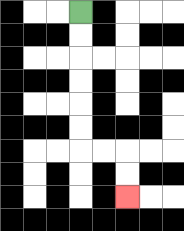{'start': '[3, 0]', 'end': '[5, 8]', 'path_directions': 'D,D,D,D,D,D,R,R,D,D', 'path_coordinates': '[[3, 0], [3, 1], [3, 2], [3, 3], [3, 4], [3, 5], [3, 6], [4, 6], [5, 6], [5, 7], [5, 8]]'}